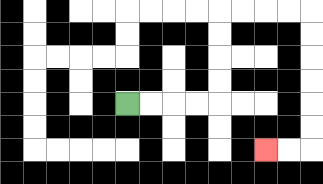{'start': '[5, 4]', 'end': '[11, 6]', 'path_directions': 'R,R,R,R,U,U,U,U,R,R,R,R,D,D,D,D,D,D,L,L', 'path_coordinates': '[[5, 4], [6, 4], [7, 4], [8, 4], [9, 4], [9, 3], [9, 2], [9, 1], [9, 0], [10, 0], [11, 0], [12, 0], [13, 0], [13, 1], [13, 2], [13, 3], [13, 4], [13, 5], [13, 6], [12, 6], [11, 6]]'}